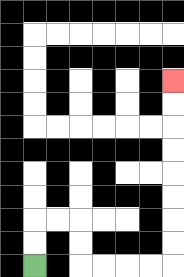{'start': '[1, 11]', 'end': '[7, 3]', 'path_directions': 'U,U,R,R,D,D,R,R,R,R,U,U,U,U,U,U,U,U', 'path_coordinates': '[[1, 11], [1, 10], [1, 9], [2, 9], [3, 9], [3, 10], [3, 11], [4, 11], [5, 11], [6, 11], [7, 11], [7, 10], [7, 9], [7, 8], [7, 7], [7, 6], [7, 5], [7, 4], [7, 3]]'}